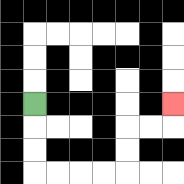{'start': '[1, 4]', 'end': '[7, 4]', 'path_directions': 'D,D,D,R,R,R,R,U,U,R,R,U', 'path_coordinates': '[[1, 4], [1, 5], [1, 6], [1, 7], [2, 7], [3, 7], [4, 7], [5, 7], [5, 6], [5, 5], [6, 5], [7, 5], [7, 4]]'}